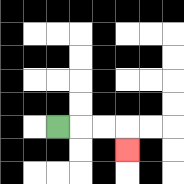{'start': '[2, 5]', 'end': '[5, 6]', 'path_directions': 'R,R,R,D', 'path_coordinates': '[[2, 5], [3, 5], [4, 5], [5, 5], [5, 6]]'}